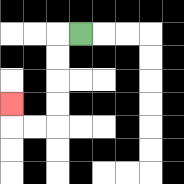{'start': '[3, 1]', 'end': '[0, 4]', 'path_directions': 'L,D,D,D,D,L,L,U', 'path_coordinates': '[[3, 1], [2, 1], [2, 2], [2, 3], [2, 4], [2, 5], [1, 5], [0, 5], [0, 4]]'}